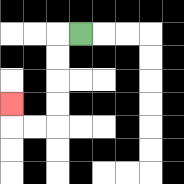{'start': '[3, 1]', 'end': '[0, 4]', 'path_directions': 'L,D,D,D,D,L,L,U', 'path_coordinates': '[[3, 1], [2, 1], [2, 2], [2, 3], [2, 4], [2, 5], [1, 5], [0, 5], [0, 4]]'}